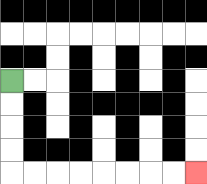{'start': '[0, 3]', 'end': '[8, 7]', 'path_directions': 'D,D,D,D,R,R,R,R,R,R,R,R', 'path_coordinates': '[[0, 3], [0, 4], [0, 5], [0, 6], [0, 7], [1, 7], [2, 7], [3, 7], [4, 7], [5, 7], [6, 7], [7, 7], [8, 7]]'}